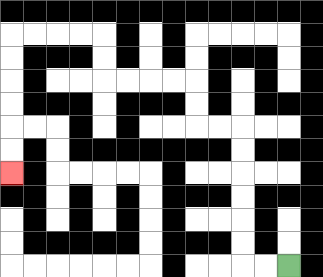{'start': '[12, 11]', 'end': '[0, 7]', 'path_directions': 'L,L,U,U,U,U,U,U,L,L,U,U,L,L,L,L,U,U,L,L,L,L,D,D,D,D,D,D', 'path_coordinates': '[[12, 11], [11, 11], [10, 11], [10, 10], [10, 9], [10, 8], [10, 7], [10, 6], [10, 5], [9, 5], [8, 5], [8, 4], [8, 3], [7, 3], [6, 3], [5, 3], [4, 3], [4, 2], [4, 1], [3, 1], [2, 1], [1, 1], [0, 1], [0, 2], [0, 3], [0, 4], [0, 5], [0, 6], [0, 7]]'}